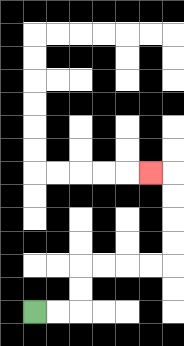{'start': '[1, 13]', 'end': '[6, 7]', 'path_directions': 'R,R,U,U,R,R,R,R,U,U,U,U,L', 'path_coordinates': '[[1, 13], [2, 13], [3, 13], [3, 12], [3, 11], [4, 11], [5, 11], [6, 11], [7, 11], [7, 10], [7, 9], [7, 8], [7, 7], [6, 7]]'}